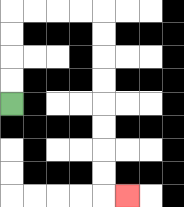{'start': '[0, 4]', 'end': '[5, 8]', 'path_directions': 'U,U,U,U,R,R,R,R,D,D,D,D,D,D,D,D,R', 'path_coordinates': '[[0, 4], [0, 3], [0, 2], [0, 1], [0, 0], [1, 0], [2, 0], [3, 0], [4, 0], [4, 1], [4, 2], [4, 3], [4, 4], [4, 5], [4, 6], [4, 7], [4, 8], [5, 8]]'}